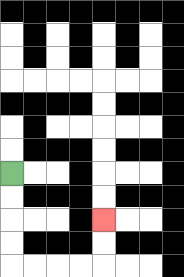{'start': '[0, 7]', 'end': '[4, 9]', 'path_directions': 'D,D,D,D,R,R,R,R,U,U', 'path_coordinates': '[[0, 7], [0, 8], [0, 9], [0, 10], [0, 11], [1, 11], [2, 11], [3, 11], [4, 11], [4, 10], [4, 9]]'}